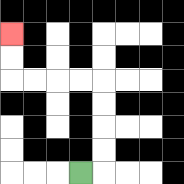{'start': '[3, 7]', 'end': '[0, 1]', 'path_directions': 'R,U,U,U,U,L,L,L,L,U,U', 'path_coordinates': '[[3, 7], [4, 7], [4, 6], [4, 5], [4, 4], [4, 3], [3, 3], [2, 3], [1, 3], [0, 3], [0, 2], [0, 1]]'}